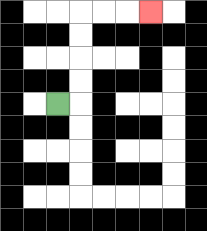{'start': '[2, 4]', 'end': '[6, 0]', 'path_directions': 'R,U,U,U,U,R,R,R', 'path_coordinates': '[[2, 4], [3, 4], [3, 3], [3, 2], [3, 1], [3, 0], [4, 0], [5, 0], [6, 0]]'}